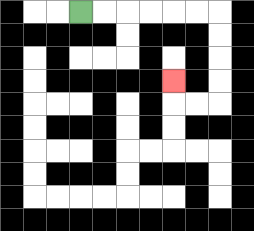{'start': '[3, 0]', 'end': '[7, 3]', 'path_directions': 'R,R,R,R,R,R,D,D,D,D,L,L,U', 'path_coordinates': '[[3, 0], [4, 0], [5, 0], [6, 0], [7, 0], [8, 0], [9, 0], [9, 1], [9, 2], [9, 3], [9, 4], [8, 4], [7, 4], [7, 3]]'}